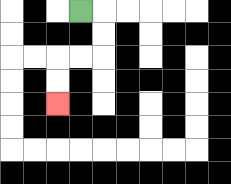{'start': '[3, 0]', 'end': '[2, 4]', 'path_directions': 'R,D,D,L,L,D,D', 'path_coordinates': '[[3, 0], [4, 0], [4, 1], [4, 2], [3, 2], [2, 2], [2, 3], [2, 4]]'}